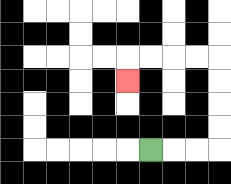{'start': '[6, 6]', 'end': '[5, 3]', 'path_directions': 'R,R,R,U,U,U,U,L,L,L,L,D', 'path_coordinates': '[[6, 6], [7, 6], [8, 6], [9, 6], [9, 5], [9, 4], [9, 3], [9, 2], [8, 2], [7, 2], [6, 2], [5, 2], [5, 3]]'}